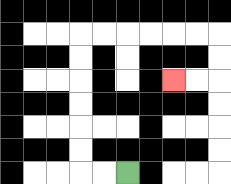{'start': '[5, 7]', 'end': '[7, 3]', 'path_directions': 'L,L,U,U,U,U,U,U,R,R,R,R,R,R,D,D,L,L', 'path_coordinates': '[[5, 7], [4, 7], [3, 7], [3, 6], [3, 5], [3, 4], [3, 3], [3, 2], [3, 1], [4, 1], [5, 1], [6, 1], [7, 1], [8, 1], [9, 1], [9, 2], [9, 3], [8, 3], [7, 3]]'}